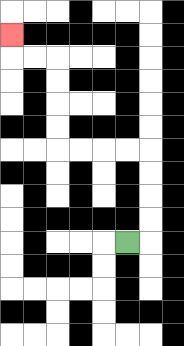{'start': '[5, 10]', 'end': '[0, 1]', 'path_directions': 'R,U,U,U,U,L,L,L,L,U,U,U,U,L,L,U', 'path_coordinates': '[[5, 10], [6, 10], [6, 9], [6, 8], [6, 7], [6, 6], [5, 6], [4, 6], [3, 6], [2, 6], [2, 5], [2, 4], [2, 3], [2, 2], [1, 2], [0, 2], [0, 1]]'}